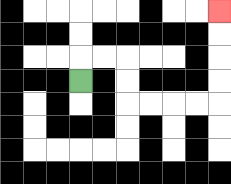{'start': '[3, 3]', 'end': '[9, 0]', 'path_directions': 'U,R,R,D,D,R,R,R,R,U,U,U,U', 'path_coordinates': '[[3, 3], [3, 2], [4, 2], [5, 2], [5, 3], [5, 4], [6, 4], [7, 4], [8, 4], [9, 4], [9, 3], [9, 2], [9, 1], [9, 0]]'}